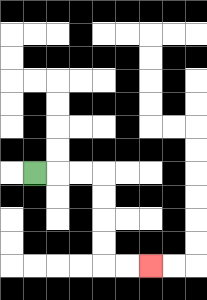{'start': '[1, 7]', 'end': '[6, 11]', 'path_directions': 'R,R,R,D,D,D,D,R,R', 'path_coordinates': '[[1, 7], [2, 7], [3, 7], [4, 7], [4, 8], [4, 9], [4, 10], [4, 11], [5, 11], [6, 11]]'}